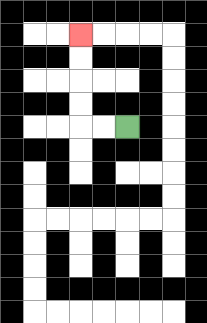{'start': '[5, 5]', 'end': '[3, 1]', 'path_directions': 'L,L,U,U,U,U', 'path_coordinates': '[[5, 5], [4, 5], [3, 5], [3, 4], [3, 3], [3, 2], [3, 1]]'}